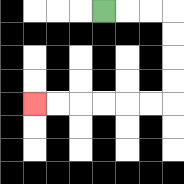{'start': '[4, 0]', 'end': '[1, 4]', 'path_directions': 'R,R,R,D,D,D,D,L,L,L,L,L,L', 'path_coordinates': '[[4, 0], [5, 0], [6, 0], [7, 0], [7, 1], [7, 2], [7, 3], [7, 4], [6, 4], [5, 4], [4, 4], [3, 4], [2, 4], [1, 4]]'}